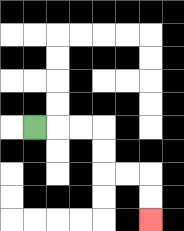{'start': '[1, 5]', 'end': '[6, 9]', 'path_directions': 'R,R,R,D,D,R,R,D,D', 'path_coordinates': '[[1, 5], [2, 5], [3, 5], [4, 5], [4, 6], [4, 7], [5, 7], [6, 7], [6, 8], [6, 9]]'}